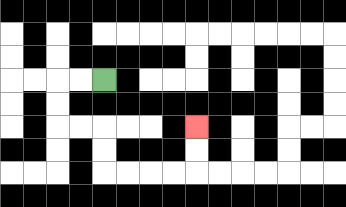{'start': '[4, 3]', 'end': '[8, 5]', 'path_directions': 'L,L,D,D,R,R,D,D,R,R,R,R,U,U', 'path_coordinates': '[[4, 3], [3, 3], [2, 3], [2, 4], [2, 5], [3, 5], [4, 5], [4, 6], [4, 7], [5, 7], [6, 7], [7, 7], [8, 7], [8, 6], [8, 5]]'}